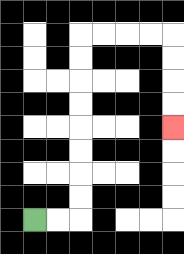{'start': '[1, 9]', 'end': '[7, 5]', 'path_directions': 'R,R,U,U,U,U,U,U,U,U,R,R,R,R,D,D,D,D', 'path_coordinates': '[[1, 9], [2, 9], [3, 9], [3, 8], [3, 7], [3, 6], [3, 5], [3, 4], [3, 3], [3, 2], [3, 1], [4, 1], [5, 1], [6, 1], [7, 1], [7, 2], [7, 3], [7, 4], [7, 5]]'}